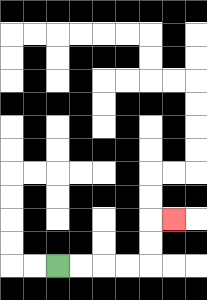{'start': '[2, 11]', 'end': '[7, 9]', 'path_directions': 'R,R,R,R,U,U,R', 'path_coordinates': '[[2, 11], [3, 11], [4, 11], [5, 11], [6, 11], [6, 10], [6, 9], [7, 9]]'}